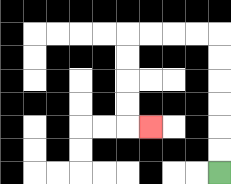{'start': '[9, 7]', 'end': '[6, 5]', 'path_directions': 'U,U,U,U,U,U,L,L,L,L,D,D,D,D,R', 'path_coordinates': '[[9, 7], [9, 6], [9, 5], [9, 4], [9, 3], [9, 2], [9, 1], [8, 1], [7, 1], [6, 1], [5, 1], [5, 2], [5, 3], [5, 4], [5, 5], [6, 5]]'}